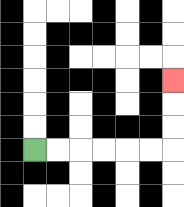{'start': '[1, 6]', 'end': '[7, 3]', 'path_directions': 'R,R,R,R,R,R,U,U,U', 'path_coordinates': '[[1, 6], [2, 6], [3, 6], [4, 6], [5, 6], [6, 6], [7, 6], [7, 5], [7, 4], [7, 3]]'}